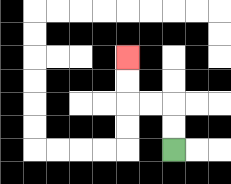{'start': '[7, 6]', 'end': '[5, 2]', 'path_directions': 'U,U,L,L,U,U', 'path_coordinates': '[[7, 6], [7, 5], [7, 4], [6, 4], [5, 4], [5, 3], [5, 2]]'}